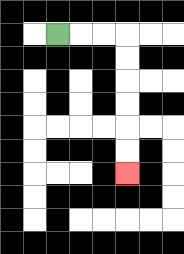{'start': '[2, 1]', 'end': '[5, 7]', 'path_directions': 'R,R,R,D,D,D,D,D,D', 'path_coordinates': '[[2, 1], [3, 1], [4, 1], [5, 1], [5, 2], [5, 3], [5, 4], [5, 5], [5, 6], [5, 7]]'}